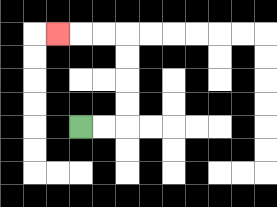{'start': '[3, 5]', 'end': '[2, 1]', 'path_directions': 'R,R,U,U,U,U,L,L,L', 'path_coordinates': '[[3, 5], [4, 5], [5, 5], [5, 4], [5, 3], [5, 2], [5, 1], [4, 1], [3, 1], [2, 1]]'}